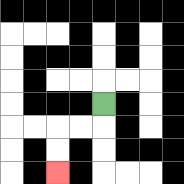{'start': '[4, 4]', 'end': '[2, 7]', 'path_directions': 'D,L,L,D,D', 'path_coordinates': '[[4, 4], [4, 5], [3, 5], [2, 5], [2, 6], [2, 7]]'}